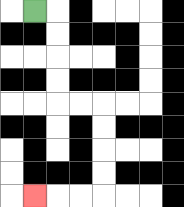{'start': '[1, 0]', 'end': '[1, 8]', 'path_directions': 'R,D,D,D,D,R,R,D,D,D,D,L,L,L', 'path_coordinates': '[[1, 0], [2, 0], [2, 1], [2, 2], [2, 3], [2, 4], [3, 4], [4, 4], [4, 5], [4, 6], [4, 7], [4, 8], [3, 8], [2, 8], [1, 8]]'}